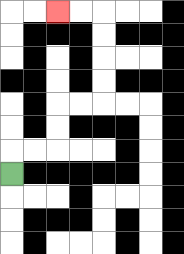{'start': '[0, 7]', 'end': '[2, 0]', 'path_directions': 'U,R,R,U,U,R,R,U,U,U,U,L,L', 'path_coordinates': '[[0, 7], [0, 6], [1, 6], [2, 6], [2, 5], [2, 4], [3, 4], [4, 4], [4, 3], [4, 2], [4, 1], [4, 0], [3, 0], [2, 0]]'}